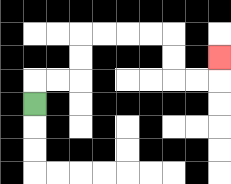{'start': '[1, 4]', 'end': '[9, 2]', 'path_directions': 'U,R,R,U,U,R,R,R,R,D,D,R,R,U', 'path_coordinates': '[[1, 4], [1, 3], [2, 3], [3, 3], [3, 2], [3, 1], [4, 1], [5, 1], [6, 1], [7, 1], [7, 2], [7, 3], [8, 3], [9, 3], [9, 2]]'}